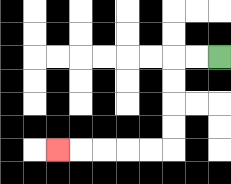{'start': '[9, 2]', 'end': '[2, 6]', 'path_directions': 'L,L,D,D,D,D,L,L,L,L,L', 'path_coordinates': '[[9, 2], [8, 2], [7, 2], [7, 3], [7, 4], [7, 5], [7, 6], [6, 6], [5, 6], [4, 6], [3, 6], [2, 6]]'}